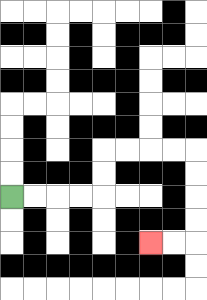{'start': '[0, 8]', 'end': '[6, 10]', 'path_directions': 'R,R,R,R,U,U,R,R,R,R,D,D,D,D,L,L', 'path_coordinates': '[[0, 8], [1, 8], [2, 8], [3, 8], [4, 8], [4, 7], [4, 6], [5, 6], [6, 6], [7, 6], [8, 6], [8, 7], [8, 8], [8, 9], [8, 10], [7, 10], [6, 10]]'}